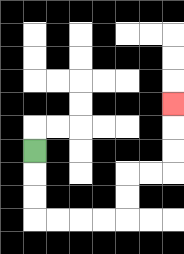{'start': '[1, 6]', 'end': '[7, 4]', 'path_directions': 'D,D,D,R,R,R,R,U,U,R,R,U,U,U', 'path_coordinates': '[[1, 6], [1, 7], [1, 8], [1, 9], [2, 9], [3, 9], [4, 9], [5, 9], [5, 8], [5, 7], [6, 7], [7, 7], [7, 6], [7, 5], [7, 4]]'}